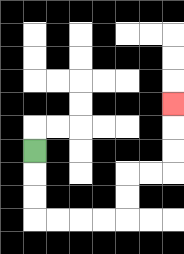{'start': '[1, 6]', 'end': '[7, 4]', 'path_directions': 'D,D,D,R,R,R,R,U,U,R,R,U,U,U', 'path_coordinates': '[[1, 6], [1, 7], [1, 8], [1, 9], [2, 9], [3, 9], [4, 9], [5, 9], [5, 8], [5, 7], [6, 7], [7, 7], [7, 6], [7, 5], [7, 4]]'}